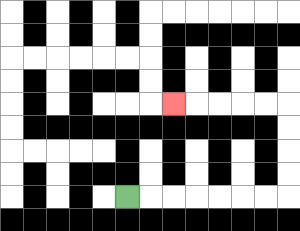{'start': '[5, 8]', 'end': '[7, 4]', 'path_directions': 'R,R,R,R,R,R,R,U,U,U,U,L,L,L,L,L', 'path_coordinates': '[[5, 8], [6, 8], [7, 8], [8, 8], [9, 8], [10, 8], [11, 8], [12, 8], [12, 7], [12, 6], [12, 5], [12, 4], [11, 4], [10, 4], [9, 4], [8, 4], [7, 4]]'}